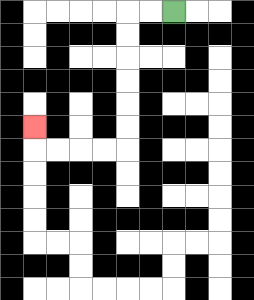{'start': '[7, 0]', 'end': '[1, 5]', 'path_directions': 'L,L,D,D,D,D,D,D,L,L,L,L,U', 'path_coordinates': '[[7, 0], [6, 0], [5, 0], [5, 1], [5, 2], [5, 3], [5, 4], [5, 5], [5, 6], [4, 6], [3, 6], [2, 6], [1, 6], [1, 5]]'}